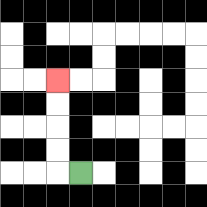{'start': '[3, 7]', 'end': '[2, 3]', 'path_directions': 'L,U,U,U,U', 'path_coordinates': '[[3, 7], [2, 7], [2, 6], [2, 5], [2, 4], [2, 3]]'}